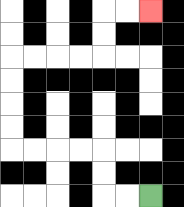{'start': '[6, 8]', 'end': '[6, 0]', 'path_directions': 'L,L,U,U,L,L,L,L,U,U,U,U,R,R,R,R,U,U,R,R', 'path_coordinates': '[[6, 8], [5, 8], [4, 8], [4, 7], [4, 6], [3, 6], [2, 6], [1, 6], [0, 6], [0, 5], [0, 4], [0, 3], [0, 2], [1, 2], [2, 2], [3, 2], [4, 2], [4, 1], [4, 0], [5, 0], [6, 0]]'}